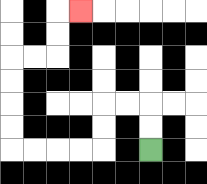{'start': '[6, 6]', 'end': '[3, 0]', 'path_directions': 'U,U,L,L,D,D,L,L,L,L,U,U,U,U,R,R,U,U,R', 'path_coordinates': '[[6, 6], [6, 5], [6, 4], [5, 4], [4, 4], [4, 5], [4, 6], [3, 6], [2, 6], [1, 6], [0, 6], [0, 5], [0, 4], [0, 3], [0, 2], [1, 2], [2, 2], [2, 1], [2, 0], [3, 0]]'}